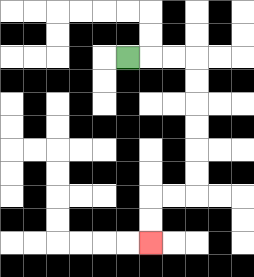{'start': '[5, 2]', 'end': '[6, 10]', 'path_directions': 'R,R,R,D,D,D,D,D,D,L,L,D,D', 'path_coordinates': '[[5, 2], [6, 2], [7, 2], [8, 2], [8, 3], [8, 4], [8, 5], [8, 6], [8, 7], [8, 8], [7, 8], [6, 8], [6, 9], [6, 10]]'}